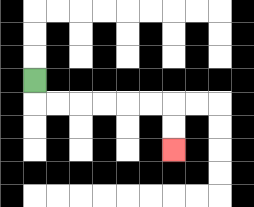{'start': '[1, 3]', 'end': '[7, 6]', 'path_directions': 'D,R,R,R,R,R,R,D,D', 'path_coordinates': '[[1, 3], [1, 4], [2, 4], [3, 4], [4, 4], [5, 4], [6, 4], [7, 4], [7, 5], [7, 6]]'}